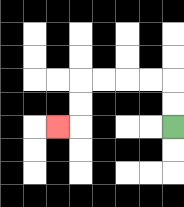{'start': '[7, 5]', 'end': '[2, 5]', 'path_directions': 'U,U,L,L,L,L,D,D,L', 'path_coordinates': '[[7, 5], [7, 4], [7, 3], [6, 3], [5, 3], [4, 3], [3, 3], [3, 4], [3, 5], [2, 5]]'}